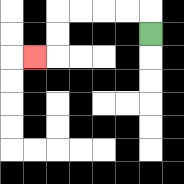{'start': '[6, 1]', 'end': '[1, 2]', 'path_directions': 'U,L,L,L,L,D,D,L', 'path_coordinates': '[[6, 1], [6, 0], [5, 0], [4, 0], [3, 0], [2, 0], [2, 1], [2, 2], [1, 2]]'}